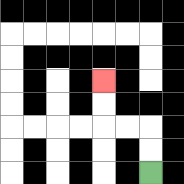{'start': '[6, 7]', 'end': '[4, 3]', 'path_directions': 'U,U,L,L,U,U', 'path_coordinates': '[[6, 7], [6, 6], [6, 5], [5, 5], [4, 5], [4, 4], [4, 3]]'}